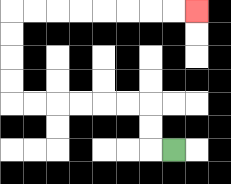{'start': '[7, 6]', 'end': '[8, 0]', 'path_directions': 'L,U,U,L,L,L,L,L,L,U,U,U,U,R,R,R,R,R,R,R,R', 'path_coordinates': '[[7, 6], [6, 6], [6, 5], [6, 4], [5, 4], [4, 4], [3, 4], [2, 4], [1, 4], [0, 4], [0, 3], [0, 2], [0, 1], [0, 0], [1, 0], [2, 0], [3, 0], [4, 0], [5, 0], [6, 0], [7, 0], [8, 0]]'}